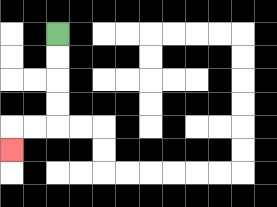{'start': '[2, 1]', 'end': '[0, 6]', 'path_directions': 'D,D,D,D,L,L,D', 'path_coordinates': '[[2, 1], [2, 2], [2, 3], [2, 4], [2, 5], [1, 5], [0, 5], [0, 6]]'}